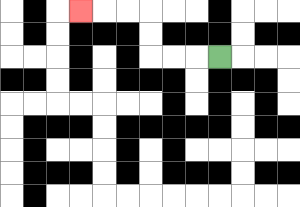{'start': '[9, 2]', 'end': '[3, 0]', 'path_directions': 'L,L,L,U,U,L,L,L', 'path_coordinates': '[[9, 2], [8, 2], [7, 2], [6, 2], [6, 1], [6, 0], [5, 0], [4, 0], [3, 0]]'}